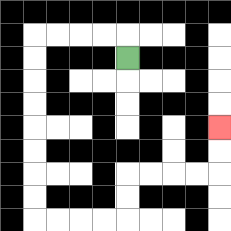{'start': '[5, 2]', 'end': '[9, 5]', 'path_directions': 'U,L,L,L,L,D,D,D,D,D,D,D,D,R,R,R,R,U,U,R,R,R,R,U,U', 'path_coordinates': '[[5, 2], [5, 1], [4, 1], [3, 1], [2, 1], [1, 1], [1, 2], [1, 3], [1, 4], [1, 5], [1, 6], [1, 7], [1, 8], [1, 9], [2, 9], [3, 9], [4, 9], [5, 9], [5, 8], [5, 7], [6, 7], [7, 7], [8, 7], [9, 7], [9, 6], [9, 5]]'}